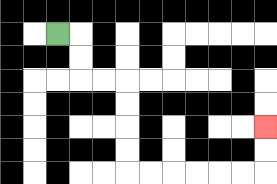{'start': '[2, 1]', 'end': '[11, 5]', 'path_directions': 'R,D,D,R,R,D,D,D,D,R,R,R,R,R,R,U,U', 'path_coordinates': '[[2, 1], [3, 1], [3, 2], [3, 3], [4, 3], [5, 3], [5, 4], [5, 5], [5, 6], [5, 7], [6, 7], [7, 7], [8, 7], [9, 7], [10, 7], [11, 7], [11, 6], [11, 5]]'}